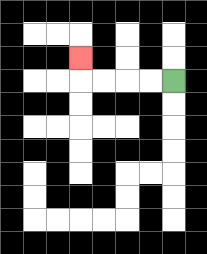{'start': '[7, 3]', 'end': '[3, 2]', 'path_directions': 'L,L,L,L,U', 'path_coordinates': '[[7, 3], [6, 3], [5, 3], [4, 3], [3, 3], [3, 2]]'}